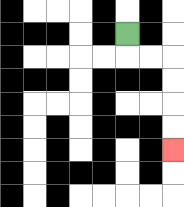{'start': '[5, 1]', 'end': '[7, 6]', 'path_directions': 'D,R,R,D,D,D,D', 'path_coordinates': '[[5, 1], [5, 2], [6, 2], [7, 2], [7, 3], [7, 4], [7, 5], [7, 6]]'}